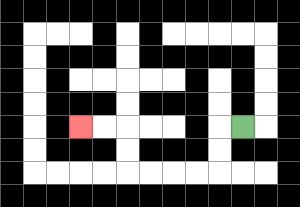{'start': '[10, 5]', 'end': '[3, 5]', 'path_directions': 'L,D,D,L,L,L,L,U,U,L,L', 'path_coordinates': '[[10, 5], [9, 5], [9, 6], [9, 7], [8, 7], [7, 7], [6, 7], [5, 7], [5, 6], [5, 5], [4, 5], [3, 5]]'}